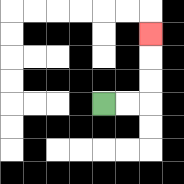{'start': '[4, 4]', 'end': '[6, 1]', 'path_directions': 'R,R,U,U,U', 'path_coordinates': '[[4, 4], [5, 4], [6, 4], [6, 3], [6, 2], [6, 1]]'}